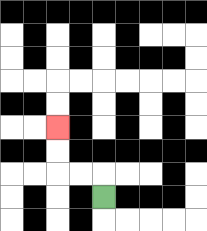{'start': '[4, 8]', 'end': '[2, 5]', 'path_directions': 'U,L,L,U,U', 'path_coordinates': '[[4, 8], [4, 7], [3, 7], [2, 7], [2, 6], [2, 5]]'}